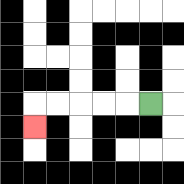{'start': '[6, 4]', 'end': '[1, 5]', 'path_directions': 'L,L,L,L,L,D', 'path_coordinates': '[[6, 4], [5, 4], [4, 4], [3, 4], [2, 4], [1, 4], [1, 5]]'}